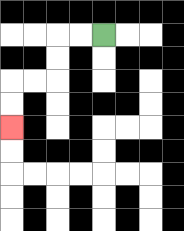{'start': '[4, 1]', 'end': '[0, 5]', 'path_directions': 'L,L,D,D,L,L,D,D', 'path_coordinates': '[[4, 1], [3, 1], [2, 1], [2, 2], [2, 3], [1, 3], [0, 3], [0, 4], [0, 5]]'}